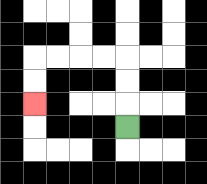{'start': '[5, 5]', 'end': '[1, 4]', 'path_directions': 'U,U,U,L,L,L,L,D,D', 'path_coordinates': '[[5, 5], [5, 4], [5, 3], [5, 2], [4, 2], [3, 2], [2, 2], [1, 2], [1, 3], [1, 4]]'}